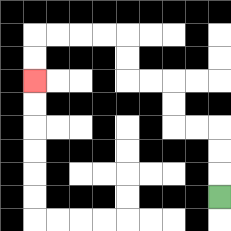{'start': '[9, 8]', 'end': '[1, 3]', 'path_directions': 'U,U,U,L,L,U,U,L,L,U,U,L,L,L,L,D,D', 'path_coordinates': '[[9, 8], [9, 7], [9, 6], [9, 5], [8, 5], [7, 5], [7, 4], [7, 3], [6, 3], [5, 3], [5, 2], [5, 1], [4, 1], [3, 1], [2, 1], [1, 1], [1, 2], [1, 3]]'}